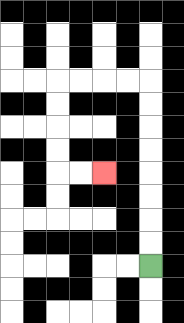{'start': '[6, 11]', 'end': '[4, 7]', 'path_directions': 'U,U,U,U,U,U,U,U,L,L,L,L,D,D,D,D,R,R', 'path_coordinates': '[[6, 11], [6, 10], [6, 9], [6, 8], [6, 7], [6, 6], [6, 5], [6, 4], [6, 3], [5, 3], [4, 3], [3, 3], [2, 3], [2, 4], [2, 5], [2, 6], [2, 7], [3, 7], [4, 7]]'}